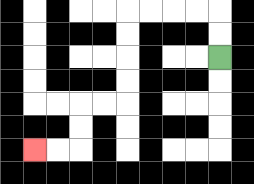{'start': '[9, 2]', 'end': '[1, 6]', 'path_directions': 'U,U,L,L,L,L,D,D,D,D,L,L,D,D,L,L', 'path_coordinates': '[[9, 2], [9, 1], [9, 0], [8, 0], [7, 0], [6, 0], [5, 0], [5, 1], [5, 2], [5, 3], [5, 4], [4, 4], [3, 4], [3, 5], [3, 6], [2, 6], [1, 6]]'}